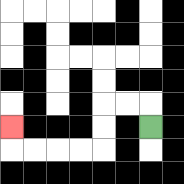{'start': '[6, 5]', 'end': '[0, 5]', 'path_directions': 'U,L,L,D,D,L,L,L,L,U', 'path_coordinates': '[[6, 5], [6, 4], [5, 4], [4, 4], [4, 5], [4, 6], [3, 6], [2, 6], [1, 6], [0, 6], [0, 5]]'}